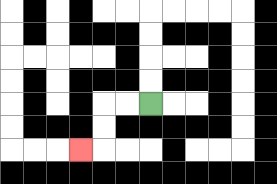{'start': '[6, 4]', 'end': '[3, 6]', 'path_directions': 'L,L,D,D,L', 'path_coordinates': '[[6, 4], [5, 4], [4, 4], [4, 5], [4, 6], [3, 6]]'}